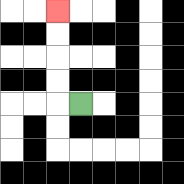{'start': '[3, 4]', 'end': '[2, 0]', 'path_directions': 'L,U,U,U,U', 'path_coordinates': '[[3, 4], [2, 4], [2, 3], [2, 2], [2, 1], [2, 0]]'}